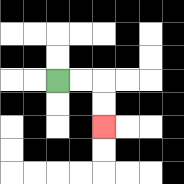{'start': '[2, 3]', 'end': '[4, 5]', 'path_directions': 'R,R,D,D', 'path_coordinates': '[[2, 3], [3, 3], [4, 3], [4, 4], [4, 5]]'}